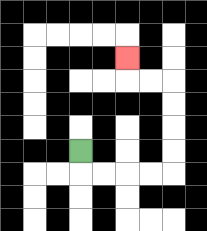{'start': '[3, 6]', 'end': '[5, 2]', 'path_directions': 'D,R,R,R,R,U,U,U,U,L,L,U', 'path_coordinates': '[[3, 6], [3, 7], [4, 7], [5, 7], [6, 7], [7, 7], [7, 6], [7, 5], [7, 4], [7, 3], [6, 3], [5, 3], [5, 2]]'}